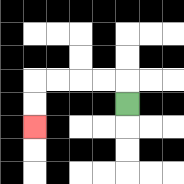{'start': '[5, 4]', 'end': '[1, 5]', 'path_directions': 'U,L,L,L,L,D,D', 'path_coordinates': '[[5, 4], [5, 3], [4, 3], [3, 3], [2, 3], [1, 3], [1, 4], [1, 5]]'}